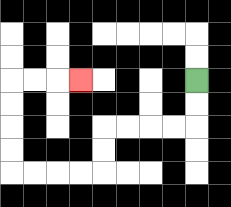{'start': '[8, 3]', 'end': '[3, 3]', 'path_directions': 'D,D,L,L,L,L,D,D,L,L,L,L,U,U,U,U,R,R,R', 'path_coordinates': '[[8, 3], [8, 4], [8, 5], [7, 5], [6, 5], [5, 5], [4, 5], [4, 6], [4, 7], [3, 7], [2, 7], [1, 7], [0, 7], [0, 6], [0, 5], [0, 4], [0, 3], [1, 3], [2, 3], [3, 3]]'}